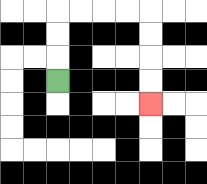{'start': '[2, 3]', 'end': '[6, 4]', 'path_directions': 'U,U,U,R,R,R,R,D,D,D,D', 'path_coordinates': '[[2, 3], [2, 2], [2, 1], [2, 0], [3, 0], [4, 0], [5, 0], [6, 0], [6, 1], [6, 2], [6, 3], [6, 4]]'}